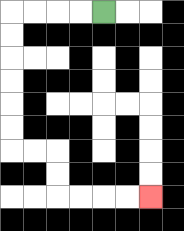{'start': '[4, 0]', 'end': '[6, 8]', 'path_directions': 'L,L,L,L,D,D,D,D,D,D,R,R,D,D,R,R,R,R', 'path_coordinates': '[[4, 0], [3, 0], [2, 0], [1, 0], [0, 0], [0, 1], [0, 2], [0, 3], [0, 4], [0, 5], [0, 6], [1, 6], [2, 6], [2, 7], [2, 8], [3, 8], [4, 8], [5, 8], [6, 8]]'}